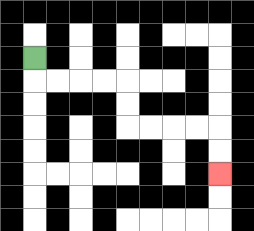{'start': '[1, 2]', 'end': '[9, 7]', 'path_directions': 'D,R,R,R,R,D,D,R,R,R,R,D,D', 'path_coordinates': '[[1, 2], [1, 3], [2, 3], [3, 3], [4, 3], [5, 3], [5, 4], [5, 5], [6, 5], [7, 5], [8, 5], [9, 5], [9, 6], [9, 7]]'}